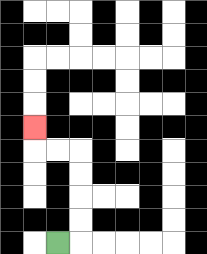{'start': '[2, 10]', 'end': '[1, 5]', 'path_directions': 'R,U,U,U,U,L,L,U', 'path_coordinates': '[[2, 10], [3, 10], [3, 9], [3, 8], [3, 7], [3, 6], [2, 6], [1, 6], [1, 5]]'}